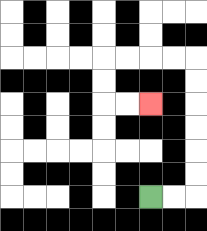{'start': '[6, 8]', 'end': '[6, 4]', 'path_directions': 'R,R,U,U,U,U,U,U,L,L,L,L,D,D,R,R', 'path_coordinates': '[[6, 8], [7, 8], [8, 8], [8, 7], [8, 6], [8, 5], [8, 4], [8, 3], [8, 2], [7, 2], [6, 2], [5, 2], [4, 2], [4, 3], [4, 4], [5, 4], [6, 4]]'}